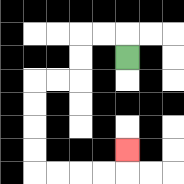{'start': '[5, 2]', 'end': '[5, 6]', 'path_directions': 'U,L,L,D,D,L,L,D,D,D,D,R,R,R,R,U', 'path_coordinates': '[[5, 2], [5, 1], [4, 1], [3, 1], [3, 2], [3, 3], [2, 3], [1, 3], [1, 4], [1, 5], [1, 6], [1, 7], [2, 7], [3, 7], [4, 7], [5, 7], [5, 6]]'}